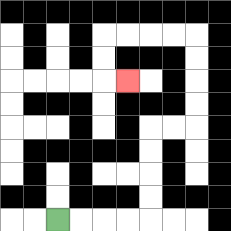{'start': '[2, 9]', 'end': '[5, 3]', 'path_directions': 'R,R,R,R,U,U,U,U,R,R,U,U,U,U,L,L,L,L,D,D,R', 'path_coordinates': '[[2, 9], [3, 9], [4, 9], [5, 9], [6, 9], [6, 8], [6, 7], [6, 6], [6, 5], [7, 5], [8, 5], [8, 4], [8, 3], [8, 2], [8, 1], [7, 1], [6, 1], [5, 1], [4, 1], [4, 2], [4, 3], [5, 3]]'}